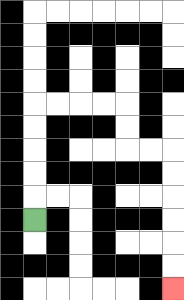{'start': '[1, 9]', 'end': '[7, 12]', 'path_directions': 'U,U,U,U,U,R,R,R,R,D,D,R,R,D,D,D,D,D,D', 'path_coordinates': '[[1, 9], [1, 8], [1, 7], [1, 6], [1, 5], [1, 4], [2, 4], [3, 4], [4, 4], [5, 4], [5, 5], [5, 6], [6, 6], [7, 6], [7, 7], [7, 8], [7, 9], [7, 10], [7, 11], [7, 12]]'}